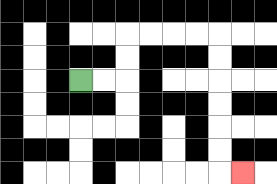{'start': '[3, 3]', 'end': '[10, 7]', 'path_directions': 'R,R,U,U,R,R,R,R,D,D,D,D,D,D,R', 'path_coordinates': '[[3, 3], [4, 3], [5, 3], [5, 2], [5, 1], [6, 1], [7, 1], [8, 1], [9, 1], [9, 2], [9, 3], [9, 4], [9, 5], [9, 6], [9, 7], [10, 7]]'}